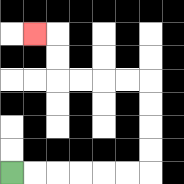{'start': '[0, 7]', 'end': '[1, 1]', 'path_directions': 'R,R,R,R,R,R,U,U,U,U,L,L,L,L,U,U,L', 'path_coordinates': '[[0, 7], [1, 7], [2, 7], [3, 7], [4, 7], [5, 7], [6, 7], [6, 6], [6, 5], [6, 4], [6, 3], [5, 3], [4, 3], [3, 3], [2, 3], [2, 2], [2, 1], [1, 1]]'}